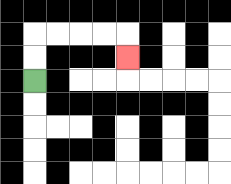{'start': '[1, 3]', 'end': '[5, 2]', 'path_directions': 'U,U,R,R,R,R,D', 'path_coordinates': '[[1, 3], [1, 2], [1, 1], [2, 1], [3, 1], [4, 1], [5, 1], [5, 2]]'}